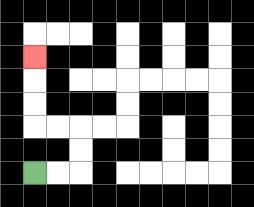{'start': '[1, 7]', 'end': '[1, 2]', 'path_directions': 'R,R,U,U,L,L,U,U,U', 'path_coordinates': '[[1, 7], [2, 7], [3, 7], [3, 6], [3, 5], [2, 5], [1, 5], [1, 4], [1, 3], [1, 2]]'}